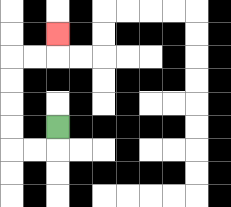{'start': '[2, 5]', 'end': '[2, 1]', 'path_directions': 'D,L,L,U,U,U,U,R,R,U', 'path_coordinates': '[[2, 5], [2, 6], [1, 6], [0, 6], [0, 5], [0, 4], [0, 3], [0, 2], [1, 2], [2, 2], [2, 1]]'}